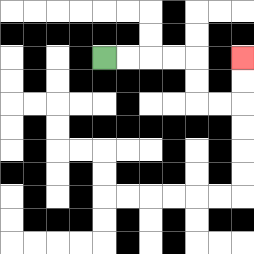{'start': '[4, 2]', 'end': '[10, 2]', 'path_directions': 'R,R,R,R,D,D,R,R,U,U', 'path_coordinates': '[[4, 2], [5, 2], [6, 2], [7, 2], [8, 2], [8, 3], [8, 4], [9, 4], [10, 4], [10, 3], [10, 2]]'}